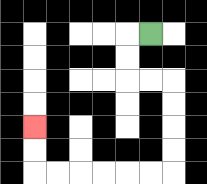{'start': '[6, 1]', 'end': '[1, 5]', 'path_directions': 'L,D,D,R,R,D,D,D,D,L,L,L,L,L,L,U,U', 'path_coordinates': '[[6, 1], [5, 1], [5, 2], [5, 3], [6, 3], [7, 3], [7, 4], [7, 5], [7, 6], [7, 7], [6, 7], [5, 7], [4, 7], [3, 7], [2, 7], [1, 7], [1, 6], [1, 5]]'}